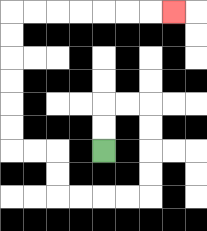{'start': '[4, 6]', 'end': '[7, 0]', 'path_directions': 'U,U,R,R,D,D,D,D,L,L,L,L,U,U,L,L,U,U,U,U,U,U,R,R,R,R,R,R,R', 'path_coordinates': '[[4, 6], [4, 5], [4, 4], [5, 4], [6, 4], [6, 5], [6, 6], [6, 7], [6, 8], [5, 8], [4, 8], [3, 8], [2, 8], [2, 7], [2, 6], [1, 6], [0, 6], [0, 5], [0, 4], [0, 3], [0, 2], [0, 1], [0, 0], [1, 0], [2, 0], [3, 0], [4, 0], [5, 0], [6, 0], [7, 0]]'}